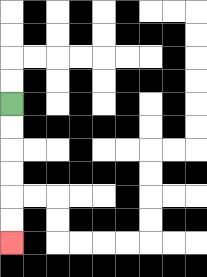{'start': '[0, 4]', 'end': '[0, 10]', 'path_directions': 'D,D,D,D,D,D', 'path_coordinates': '[[0, 4], [0, 5], [0, 6], [0, 7], [0, 8], [0, 9], [0, 10]]'}